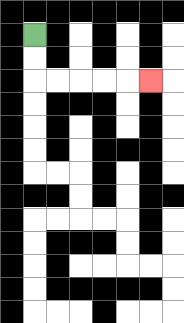{'start': '[1, 1]', 'end': '[6, 3]', 'path_directions': 'D,D,R,R,R,R,R', 'path_coordinates': '[[1, 1], [1, 2], [1, 3], [2, 3], [3, 3], [4, 3], [5, 3], [6, 3]]'}